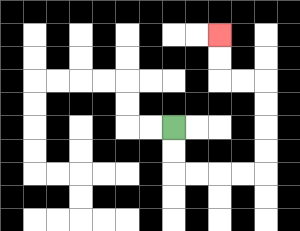{'start': '[7, 5]', 'end': '[9, 1]', 'path_directions': 'D,D,R,R,R,R,U,U,U,U,L,L,U,U', 'path_coordinates': '[[7, 5], [7, 6], [7, 7], [8, 7], [9, 7], [10, 7], [11, 7], [11, 6], [11, 5], [11, 4], [11, 3], [10, 3], [9, 3], [9, 2], [9, 1]]'}